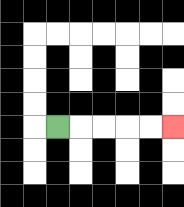{'start': '[2, 5]', 'end': '[7, 5]', 'path_directions': 'R,R,R,R,R', 'path_coordinates': '[[2, 5], [3, 5], [4, 5], [5, 5], [6, 5], [7, 5]]'}